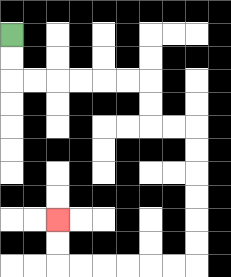{'start': '[0, 1]', 'end': '[2, 9]', 'path_directions': 'D,D,R,R,R,R,R,R,D,D,R,R,D,D,D,D,D,D,L,L,L,L,L,L,U,U', 'path_coordinates': '[[0, 1], [0, 2], [0, 3], [1, 3], [2, 3], [3, 3], [4, 3], [5, 3], [6, 3], [6, 4], [6, 5], [7, 5], [8, 5], [8, 6], [8, 7], [8, 8], [8, 9], [8, 10], [8, 11], [7, 11], [6, 11], [5, 11], [4, 11], [3, 11], [2, 11], [2, 10], [2, 9]]'}